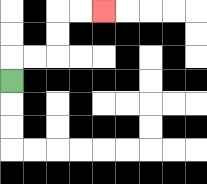{'start': '[0, 3]', 'end': '[4, 0]', 'path_directions': 'U,R,R,U,U,R,R', 'path_coordinates': '[[0, 3], [0, 2], [1, 2], [2, 2], [2, 1], [2, 0], [3, 0], [4, 0]]'}